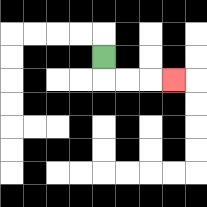{'start': '[4, 2]', 'end': '[7, 3]', 'path_directions': 'D,R,R,R', 'path_coordinates': '[[4, 2], [4, 3], [5, 3], [6, 3], [7, 3]]'}